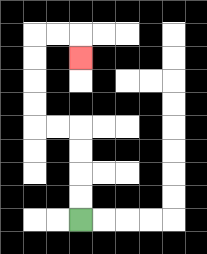{'start': '[3, 9]', 'end': '[3, 2]', 'path_directions': 'U,U,U,U,L,L,U,U,U,U,R,R,D', 'path_coordinates': '[[3, 9], [3, 8], [3, 7], [3, 6], [3, 5], [2, 5], [1, 5], [1, 4], [1, 3], [1, 2], [1, 1], [2, 1], [3, 1], [3, 2]]'}